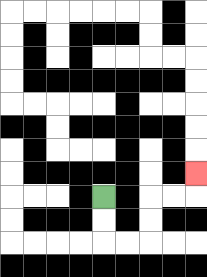{'start': '[4, 8]', 'end': '[8, 7]', 'path_directions': 'D,D,R,R,U,U,R,R,U', 'path_coordinates': '[[4, 8], [4, 9], [4, 10], [5, 10], [6, 10], [6, 9], [6, 8], [7, 8], [8, 8], [8, 7]]'}